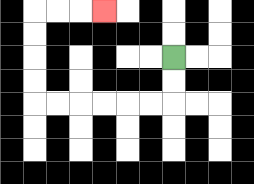{'start': '[7, 2]', 'end': '[4, 0]', 'path_directions': 'D,D,L,L,L,L,L,L,U,U,U,U,R,R,R', 'path_coordinates': '[[7, 2], [7, 3], [7, 4], [6, 4], [5, 4], [4, 4], [3, 4], [2, 4], [1, 4], [1, 3], [1, 2], [1, 1], [1, 0], [2, 0], [3, 0], [4, 0]]'}